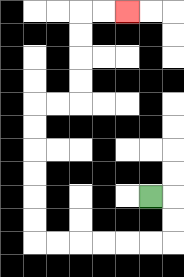{'start': '[6, 8]', 'end': '[5, 0]', 'path_directions': 'R,D,D,L,L,L,L,L,L,U,U,U,U,U,U,R,R,U,U,U,U,R,R', 'path_coordinates': '[[6, 8], [7, 8], [7, 9], [7, 10], [6, 10], [5, 10], [4, 10], [3, 10], [2, 10], [1, 10], [1, 9], [1, 8], [1, 7], [1, 6], [1, 5], [1, 4], [2, 4], [3, 4], [3, 3], [3, 2], [3, 1], [3, 0], [4, 0], [5, 0]]'}